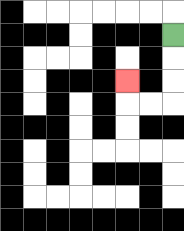{'start': '[7, 1]', 'end': '[5, 3]', 'path_directions': 'D,D,D,L,L,U', 'path_coordinates': '[[7, 1], [7, 2], [7, 3], [7, 4], [6, 4], [5, 4], [5, 3]]'}